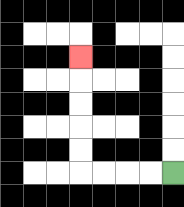{'start': '[7, 7]', 'end': '[3, 2]', 'path_directions': 'L,L,L,L,U,U,U,U,U', 'path_coordinates': '[[7, 7], [6, 7], [5, 7], [4, 7], [3, 7], [3, 6], [3, 5], [3, 4], [3, 3], [3, 2]]'}